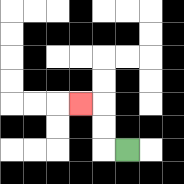{'start': '[5, 6]', 'end': '[3, 4]', 'path_directions': 'L,U,U,L', 'path_coordinates': '[[5, 6], [4, 6], [4, 5], [4, 4], [3, 4]]'}